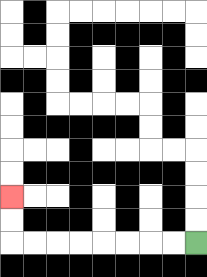{'start': '[8, 10]', 'end': '[0, 8]', 'path_directions': 'L,L,L,L,L,L,L,L,U,U', 'path_coordinates': '[[8, 10], [7, 10], [6, 10], [5, 10], [4, 10], [3, 10], [2, 10], [1, 10], [0, 10], [0, 9], [0, 8]]'}